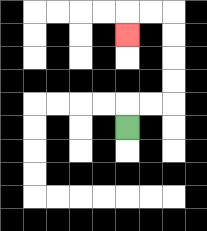{'start': '[5, 5]', 'end': '[5, 1]', 'path_directions': 'U,R,R,U,U,U,U,L,L,D', 'path_coordinates': '[[5, 5], [5, 4], [6, 4], [7, 4], [7, 3], [7, 2], [7, 1], [7, 0], [6, 0], [5, 0], [5, 1]]'}